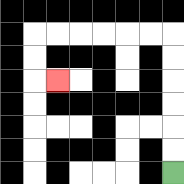{'start': '[7, 7]', 'end': '[2, 3]', 'path_directions': 'U,U,U,U,U,U,L,L,L,L,L,L,D,D,R', 'path_coordinates': '[[7, 7], [7, 6], [7, 5], [7, 4], [7, 3], [7, 2], [7, 1], [6, 1], [5, 1], [4, 1], [3, 1], [2, 1], [1, 1], [1, 2], [1, 3], [2, 3]]'}